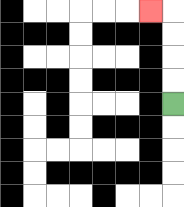{'start': '[7, 4]', 'end': '[6, 0]', 'path_directions': 'U,U,U,U,L', 'path_coordinates': '[[7, 4], [7, 3], [7, 2], [7, 1], [7, 0], [6, 0]]'}